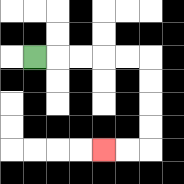{'start': '[1, 2]', 'end': '[4, 6]', 'path_directions': 'R,R,R,R,R,D,D,D,D,L,L', 'path_coordinates': '[[1, 2], [2, 2], [3, 2], [4, 2], [5, 2], [6, 2], [6, 3], [6, 4], [6, 5], [6, 6], [5, 6], [4, 6]]'}